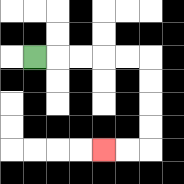{'start': '[1, 2]', 'end': '[4, 6]', 'path_directions': 'R,R,R,R,R,D,D,D,D,L,L', 'path_coordinates': '[[1, 2], [2, 2], [3, 2], [4, 2], [5, 2], [6, 2], [6, 3], [6, 4], [6, 5], [6, 6], [5, 6], [4, 6]]'}